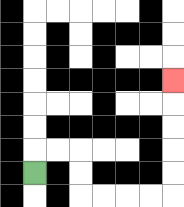{'start': '[1, 7]', 'end': '[7, 3]', 'path_directions': 'U,R,R,D,D,R,R,R,R,U,U,U,U,U', 'path_coordinates': '[[1, 7], [1, 6], [2, 6], [3, 6], [3, 7], [3, 8], [4, 8], [5, 8], [6, 8], [7, 8], [7, 7], [7, 6], [7, 5], [7, 4], [7, 3]]'}